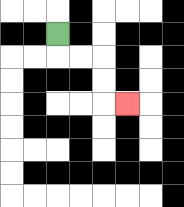{'start': '[2, 1]', 'end': '[5, 4]', 'path_directions': 'D,R,R,D,D,R', 'path_coordinates': '[[2, 1], [2, 2], [3, 2], [4, 2], [4, 3], [4, 4], [5, 4]]'}